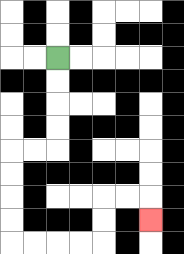{'start': '[2, 2]', 'end': '[6, 9]', 'path_directions': 'D,D,D,D,L,L,D,D,D,D,R,R,R,R,U,U,R,R,D', 'path_coordinates': '[[2, 2], [2, 3], [2, 4], [2, 5], [2, 6], [1, 6], [0, 6], [0, 7], [0, 8], [0, 9], [0, 10], [1, 10], [2, 10], [3, 10], [4, 10], [4, 9], [4, 8], [5, 8], [6, 8], [6, 9]]'}